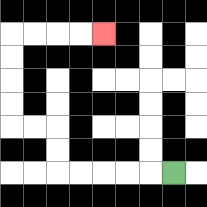{'start': '[7, 7]', 'end': '[4, 1]', 'path_directions': 'L,L,L,L,L,U,U,L,L,U,U,U,U,R,R,R,R', 'path_coordinates': '[[7, 7], [6, 7], [5, 7], [4, 7], [3, 7], [2, 7], [2, 6], [2, 5], [1, 5], [0, 5], [0, 4], [0, 3], [0, 2], [0, 1], [1, 1], [2, 1], [3, 1], [4, 1]]'}